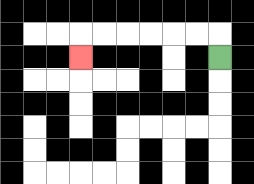{'start': '[9, 2]', 'end': '[3, 2]', 'path_directions': 'U,L,L,L,L,L,L,D', 'path_coordinates': '[[9, 2], [9, 1], [8, 1], [7, 1], [6, 1], [5, 1], [4, 1], [3, 1], [3, 2]]'}